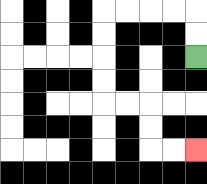{'start': '[8, 2]', 'end': '[8, 6]', 'path_directions': 'U,U,L,L,L,L,D,D,D,D,R,R,D,D,R,R', 'path_coordinates': '[[8, 2], [8, 1], [8, 0], [7, 0], [6, 0], [5, 0], [4, 0], [4, 1], [4, 2], [4, 3], [4, 4], [5, 4], [6, 4], [6, 5], [6, 6], [7, 6], [8, 6]]'}